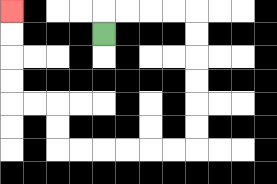{'start': '[4, 1]', 'end': '[0, 0]', 'path_directions': 'U,R,R,R,R,D,D,D,D,D,D,L,L,L,L,L,L,U,U,L,L,U,U,U,U', 'path_coordinates': '[[4, 1], [4, 0], [5, 0], [6, 0], [7, 0], [8, 0], [8, 1], [8, 2], [8, 3], [8, 4], [8, 5], [8, 6], [7, 6], [6, 6], [5, 6], [4, 6], [3, 6], [2, 6], [2, 5], [2, 4], [1, 4], [0, 4], [0, 3], [0, 2], [0, 1], [0, 0]]'}